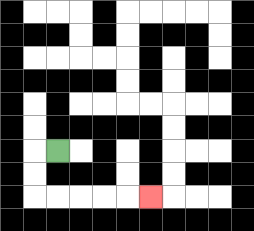{'start': '[2, 6]', 'end': '[6, 8]', 'path_directions': 'L,D,D,R,R,R,R,R', 'path_coordinates': '[[2, 6], [1, 6], [1, 7], [1, 8], [2, 8], [3, 8], [4, 8], [5, 8], [6, 8]]'}